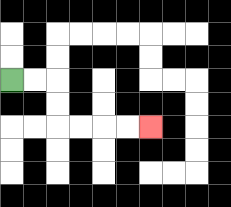{'start': '[0, 3]', 'end': '[6, 5]', 'path_directions': 'R,R,D,D,R,R,R,R', 'path_coordinates': '[[0, 3], [1, 3], [2, 3], [2, 4], [2, 5], [3, 5], [4, 5], [5, 5], [6, 5]]'}